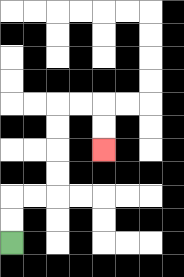{'start': '[0, 10]', 'end': '[4, 6]', 'path_directions': 'U,U,R,R,U,U,U,U,R,R,D,D', 'path_coordinates': '[[0, 10], [0, 9], [0, 8], [1, 8], [2, 8], [2, 7], [2, 6], [2, 5], [2, 4], [3, 4], [4, 4], [4, 5], [4, 6]]'}